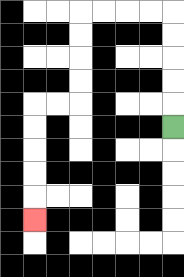{'start': '[7, 5]', 'end': '[1, 9]', 'path_directions': 'U,U,U,U,U,L,L,L,L,D,D,D,D,L,L,D,D,D,D,D', 'path_coordinates': '[[7, 5], [7, 4], [7, 3], [7, 2], [7, 1], [7, 0], [6, 0], [5, 0], [4, 0], [3, 0], [3, 1], [3, 2], [3, 3], [3, 4], [2, 4], [1, 4], [1, 5], [1, 6], [1, 7], [1, 8], [1, 9]]'}